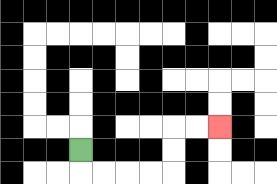{'start': '[3, 6]', 'end': '[9, 5]', 'path_directions': 'D,R,R,R,R,U,U,R,R', 'path_coordinates': '[[3, 6], [3, 7], [4, 7], [5, 7], [6, 7], [7, 7], [7, 6], [7, 5], [8, 5], [9, 5]]'}